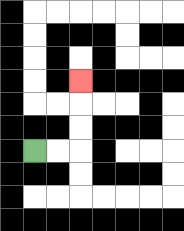{'start': '[1, 6]', 'end': '[3, 3]', 'path_directions': 'R,R,U,U,U', 'path_coordinates': '[[1, 6], [2, 6], [3, 6], [3, 5], [3, 4], [3, 3]]'}